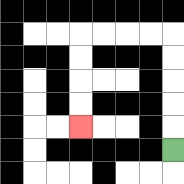{'start': '[7, 6]', 'end': '[3, 5]', 'path_directions': 'U,U,U,U,U,L,L,L,L,D,D,D,D', 'path_coordinates': '[[7, 6], [7, 5], [7, 4], [7, 3], [7, 2], [7, 1], [6, 1], [5, 1], [4, 1], [3, 1], [3, 2], [3, 3], [3, 4], [3, 5]]'}